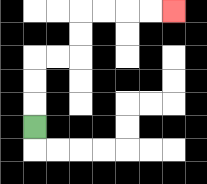{'start': '[1, 5]', 'end': '[7, 0]', 'path_directions': 'U,U,U,R,R,U,U,R,R,R,R', 'path_coordinates': '[[1, 5], [1, 4], [1, 3], [1, 2], [2, 2], [3, 2], [3, 1], [3, 0], [4, 0], [5, 0], [6, 0], [7, 0]]'}